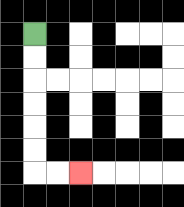{'start': '[1, 1]', 'end': '[3, 7]', 'path_directions': 'D,D,D,D,D,D,R,R', 'path_coordinates': '[[1, 1], [1, 2], [1, 3], [1, 4], [1, 5], [1, 6], [1, 7], [2, 7], [3, 7]]'}